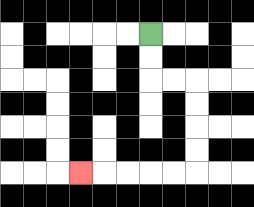{'start': '[6, 1]', 'end': '[3, 7]', 'path_directions': 'D,D,R,R,D,D,D,D,L,L,L,L,L', 'path_coordinates': '[[6, 1], [6, 2], [6, 3], [7, 3], [8, 3], [8, 4], [8, 5], [8, 6], [8, 7], [7, 7], [6, 7], [5, 7], [4, 7], [3, 7]]'}